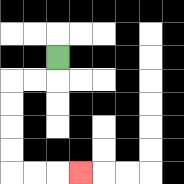{'start': '[2, 2]', 'end': '[3, 7]', 'path_directions': 'D,L,L,D,D,D,D,R,R,R', 'path_coordinates': '[[2, 2], [2, 3], [1, 3], [0, 3], [0, 4], [0, 5], [0, 6], [0, 7], [1, 7], [2, 7], [3, 7]]'}